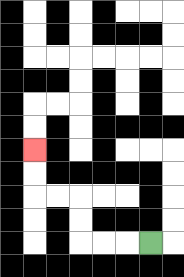{'start': '[6, 10]', 'end': '[1, 6]', 'path_directions': 'L,L,L,U,U,L,L,U,U', 'path_coordinates': '[[6, 10], [5, 10], [4, 10], [3, 10], [3, 9], [3, 8], [2, 8], [1, 8], [1, 7], [1, 6]]'}